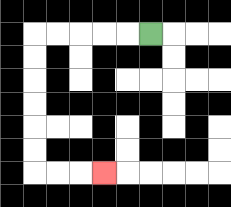{'start': '[6, 1]', 'end': '[4, 7]', 'path_directions': 'L,L,L,L,L,D,D,D,D,D,D,R,R,R', 'path_coordinates': '[[6, 1], [5, 1], [4, 1], [3, 1], [2, 1], [1, 1], [1, 2], [1, 3], [1, 4], [1, 5], [1, 6], [1, 7], [2, 7], [3, 7], [4, 7]]'}